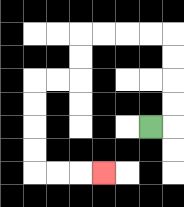{'start': '[6, 5]', 'end': '[4, 7]', 'path_directions': 'R,U,U,U,U,L,L,L,L,D,D,L,L,D,D,D,D,R,R,R', 'path_coordinates': '[[6, 5], [7, 5], [7, 4], [7, 3], [7, 2], [7, 1], [6, 1], [5, 1], [4, 1], [3, 1], [3, 2], [3, 3], [2, 3], [1, 3], [1, 4], [1, 5], [1, 6], [1, 7], [2, 7], [3, 7], [4, 7]]'}